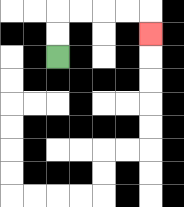{'start': '[2, 2]', 'end': '[6, 1]', 'path_directions': 'U,U,R,R,R,R,D', 'path_coordinates': '[[2, 2], [2, 1], [2, 0], [3, 0], [4, 0], [5, 0], [6, 0], [6, 1]]'}